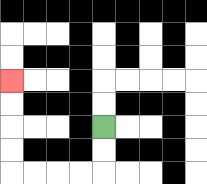{'start': '[4, 5]', 'end': '[0, 3]', 'path_directions': 'D,D,L,L,L,L,U,U,U,U', 'path_coordinates': '[[4, 5], [4, 6], [4, 7], [3, 7], [2, 7], [1, 7], [0, 7], [0, 6], [0, 5], [0, 4], [0, 3]]'}